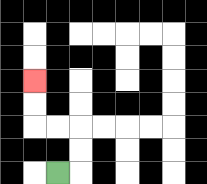{'start': '[2, 7]', 'end': '[1, 3]', 'path_directions': 'R,U,U,L,L,U,U', 'path_coordinates': '[[2, 7], [3, 7], [3, 6], [3, 5], [2, 5], [1, 5], [1, 4], [1, 3]]'}